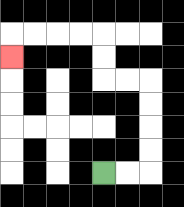{'start': '[4, 7]', 'end': '[0, 2]', 'path_directions': 'R,R,U,U,U,U,L,L,U,U,L,L,L,L,D', 'path_coordinates': '[[4, 7], [5, 7], [6, 7], [6, 6], [6, 5], [6, 4], [6, 3], [5, 3], [4, 3], [4, 2], [4, 1], [3, 1], [2, 1], [1, 1], [0, 1], [0, 2]]'}